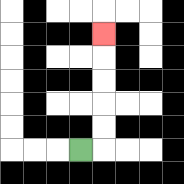{'start': '[3, 6]', 'end': '[4, 1]', 'path_directions': 'R,U,U,U,U,U', 'path_coordinates': '[[3, 6], [4, 6], [4, 5], [4, 4], [4, 3], [4, 2], [4, 1]]'}